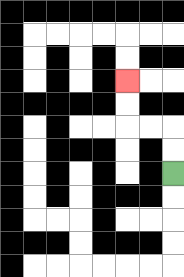{'start': '[7, 7]', 'end': '[5, 3]', 'path_directions': 'U,U,L,L,U,U', 'path_coordinates': '[[7, 7], [7, 6], [7, 5], [6, 5], [5, 5], [5, 4], [5, 3]]'}